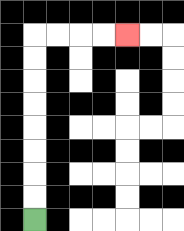{'start': '[1, 9]', 'end': '[5, 1]', 'path_directions': 'U,U,U,U,U,U,U,U,R,R,R,R', 'path_coordinates': '[[1, 9], [1, 8], [1, 7], [1, 6], [1, 5], [1, 4], [1, 3], [1, 2], [1, 1], [2, 1], [3, 1], [4, 1], [5, 1]]'}